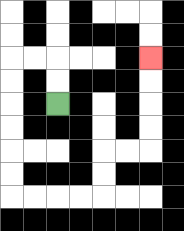{'start': '[2, 4]', 'end': '[6, 2]', 'path_directions': 'U,U,L,L,D,D,D,D,D,D,R,R,R,R,U,U,R,R,U,U,U,U', 'path_coordinates': '[[2, 4], [2, 3], [2, 2], [1, 2], [0, 2], [0, 3], [0, 4], [0, 5], [0, 6], [0, 7], [0, 8], [1, 8], [2, 8], [3, 8], [4, 8], [4, 7], [4, 6], [5, 6], [6, 6], [6, 5], [6, 4], [6, 3], [6, 2]]'}